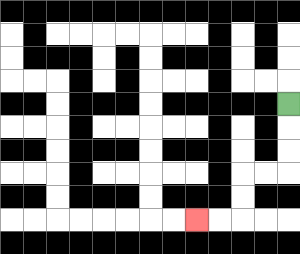{'start': '[12, 4]', 'end': '[8, 9]', 'path_directions': 'D,D,D,L,L,D,D,L,L', 'path_coordinates': '[[12, 4], [12, 5], [12, 6], [12, 7], [11, 7], [10, 7], [10, 8], [10, 9], [9, 9], [8, 9]]'}